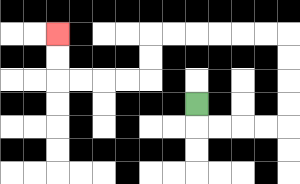{'start': '[8, 4]', 'end': '[2, 1]', 'path_directions': 'D,R,R,R,R,U,U,U,U,L,L,L,L,L,L,D,D,L,L,L,L,U,U', 'path_coordinates': '[[8, 4], [8, 5], [9, 5], [10, 5], [11, 5], [12, 5], [12, 4], [12, 3], [12, 2], [12, 1], [11, 1], [10, 1], [9, 1], [8, 1], [7, 1], [6, 1], [6, 2], [6, 3], [5, 3], [4, 3], [3, 3], [2, 3], [2, 2], [2, 1]]'}